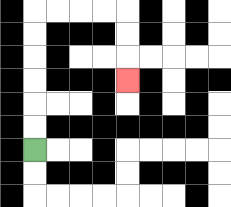{'start': '[1, 6]', 'end': '[5, 3]', 'path_directions': 'U,U,U,U,U,U,R,R,R,R,D,D,D', 'path_coordinates': '[[1, 6], [1, 5], [1, 4], [1, 3], [1, 2], [1, 1], [1, 0], [2, 0], [3, 0], [4, 0], [5, 0], [5, 1], [5, 2], [5, 3]]'}